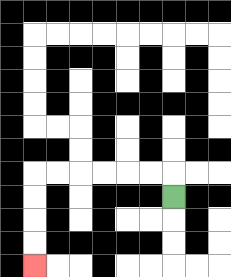{'start': '[7, 8]', 'end': '[1, 11]', 'path_directions': 'U,L,L,L,L,L,L,D,D,D,D', 'path_coordinates': '[[7, 8], [7, 7], [6, 7], [5, 7], [4, 7], [3, 7], [2, 7], [1, 7], [1, 8], [1, 9], [1, 10], [1, 11]]'}